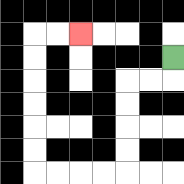{'start': '[7, 2]', 'end': '[3, 1]', 'path_directions': 'D,L,L,D,D,D,D,L,L,L,L,U,U,U,U,U,U,R,R', 'path_coordinates': '[[7, 2], [7, 3], [6, 3], [5, 3], [5, 4], [5, 5], [5, 6], [5, 7], [4, 7], [3, 7], [2, 7], [1, 7], [1, 6], [1, 5], [1, 4], [1, 3], [1, 2], [1, 1], [2, 1], [3, 1]]'}